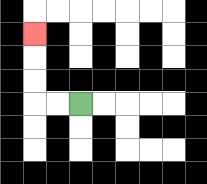{'start': '[3, 4]', 'end': '[1, 1]', 'path_directions': 'L,L,U,U,U', 'path_coordinates': '[[3, 4], [2, 4], [1, 4], [1, 3], [1, 2], [1, 1]]'}